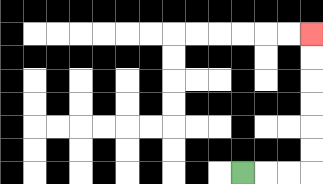{'start': '[10, 7]', 'end': '[13, 1]', 'path_directions': 'R,R,R,U,U,U,U,U,U', 'path_coordinates': '[[10, 7], [11, 7], [12, 7], [13, 7], [13, 6], [13, 5], [13, 4], [13, 3], [13, 2], [13, 1]]'}